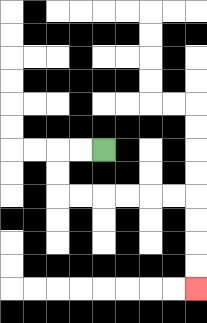{'start': '[4, 6]', 'end': '[8, 12]', 'path_directions': 'L,L,D,D,R,R,R,R,R,R,D,D,D,D', 'path_coordinates': '[[4, 6], [3, 6], [2, 6], [2, 7], [2, 8], [3, 8], [4, 8], [5, 8], [6, 8], [7, 8], [8, 8], [8, 9], [8, 10], [8, 11], [8, 12]]'}